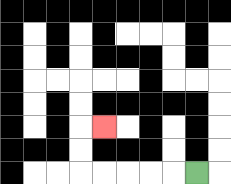{'start': '[8, 7]', 'end': '[4, 5]', 'path_directions': 'L,L,L,L,L,U,U,R', 'path_coordinates': '[[8, 7], [7, 7], [6, 7], [5, 7], [4, 7], [3, 7], [3, 6], [3, 5], [4, 5]]'}